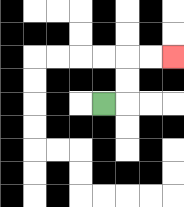{'start': '[4, 4]', 'end': '[7, 2]', 'path_directions': 'R,U,U,R,R', 'path_coordinates': '[[4, 4], [5, 4], [5, 3], [5, 2], [6, 2], [7, 2]]'}